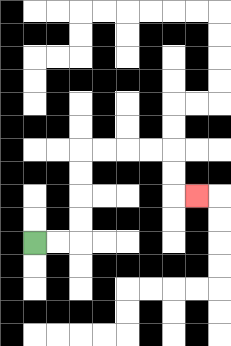{'start': '[1, 10]', 'end': '[8, 8]', 'path_directions': 'R,R,U,U,U,U,R,R,R,R,D,D,R', 'path_coordinates': '[[1, 10], [2, 10], [3, 10], [3, 9], [3, 8], [3, 7], [3, 6], [4, 6], [5, 6], [6, 6], [7, 6], [7, 7], [7, 8], [8, 8]]'}